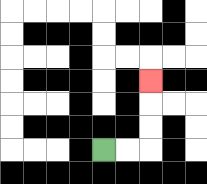{'start': '[4, 6]', 'end': '[6, 3]', 'path_directions': 'R,R,U,U,U', 'path_coordinates': '[[4, 6], [5, 6], [6, 6], [6, 5], [6, 4], [6, 3]]'}